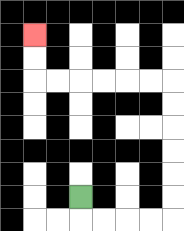{'start': '[3, 8]', 'end': '[1, 1]', 'path_directions': 'D,R,R,R,R,U,U,U,U,U,U,L,L,L,L,L,L,U,U', 'path_coordinates': '[[3, 8], [3, 9], [4, 9], [5, 9], [6, 9], [7, 9], [7, 8], [7, 7], [7, 6], [7, 5], [7, 4], [7, 3], [6, 3], [5, 3], [4, 3], [3, 3], [2, 3], [1, 3], [1, 2], [1, 1]]'}